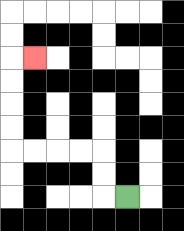{'start': '[5, 8]', 'end': '[1, 2]', 'path_directions': 'L,U,U,L,L,L,L,U,U,U,U,R', 'path_coordinates': '[[5, 8], [4, 8], [4, 7], [4, 6], [3, 6], [2, 6], [1, 6], [0, 6], [0, 5], [0, 4], [0, 3], [0, 2], [1, 2]]'}